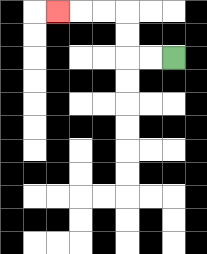{'start': '[7, 2]', 'end': '[2, 0]', 'path_directions': 'L,L,U,U,L,L,L', 'path_coordinates': '[[7, 2], [6, 2], [5, 2], [5, 1], [5, 0], [4, 0], [3, 0], [2, 0]]'}